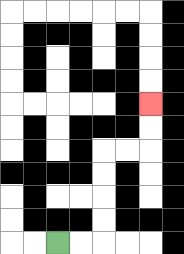{'start': '[2, 10]', 'end': '[6, 4]', 'path_directions': 'R,R,U,U,U,U,R,R,U,U', 'path_coordinates': '[[2, 10], [3, 10], [4, 10], [4, 9], [4, 8], [4, 7], [4, 6], [5, 6], [6, 6], [6, 5], [6, 4]]'}